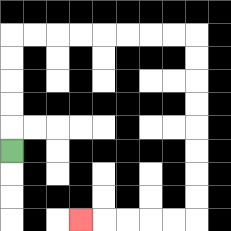{'start': '[0, 6]', 'end': '[3, 9]', 'path_directions': 'U,U,U,U,U,R,R,R,R,R,R,R,R,D,D,D,D,D,D,D,D,L,L,L,L,L', 'path_coordinates': '[[0, 6], [0, 5], [0, 4], [0, 3], [0, 2], [0, 1], [1, 1], [2, 1], [3, 1], [4, 1], [5, 1], [6, 1], [7, 1], [8, 1], [8, 2], [8, 3], [8, 4], [8, 5], [8, 6], [8, 7], [8, 8], [8, 9], [7, 9], [6, 9], [5, 9], [4, 9], [3, 9]]'}